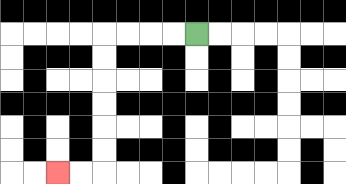{'start': '[8, 1]', 'end': '[2, 7]', 'path_directions': 'L,L,L,L,D,D,D,D,D,D,L,L', 'path_coordinates': '[[8, 1], [7, 1], [6, 1], [5, 1], [4, 1], [4, 2], [4, 3], [4, 4], [4, 5], [4, 6], [4, 7], [3, 7], [2, 7]]'}